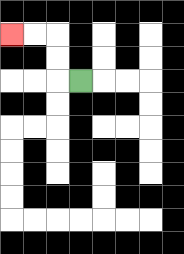{'start': '[3, 3]', 'end': '[0, 1]', 'path_directions': 'L,U,U,L,L', 'path_coordinates': '[[3, 3], [2, 3], [2, 2], [2, 1], [1, 1], [0, 1]]'}